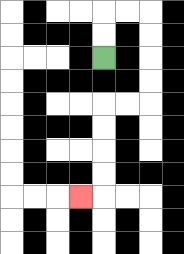{'start': '[4, 2]', 'end': '[3, 8]', 'path_directions': 'U,U,R,R,D,D,D,D,L,L,D,D,D,D,L', 'path_coordinates': '[[4, 2], [4, 1], [4, 0], [5, 0], [6, 0], [6, 1], [6, 2], [6, 3], [6, 4], [5, 4], [4, 4], [4, 5], [4, 6], [4, 7], [4, 8], [3, 8]]'}